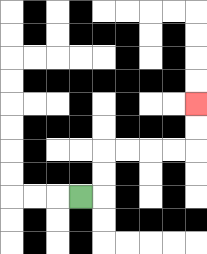{'start': '[3, 8]', 'end': '[8, 4]', 'path_directions': 'R,U,U,R,R,R,R,U,U', 'path_coordinates': '[[3, 8], [4, 8], [4, 7], [4, 6], [5, 6], [6, 6], [7, 6], [8, 6], [8, 5], [8, 4]]'}